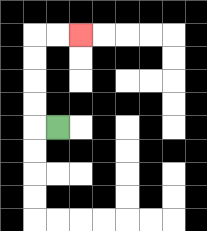{'start': '[2, 5]', 'end': '[3, 1]', 'path_directions': 'L,U,U,U,U,R,R', 'path_coordinates': '[[2, 5], [1, 5], [1, 4], [1, 3], [1, 2], [1, 1], [2, 1], [3, 1]]'}